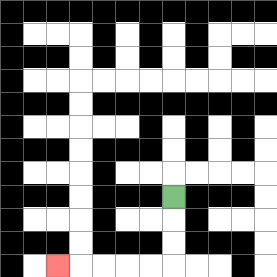{'start': '[7, 8]', 'end': '[2, 11]', 'path_directions': 'D,D,D,L,L,L,L,L', 'path_coordinates': '[[7, 8], [7, 9], [7, 10], [7, 11], [6, 11], [5, 11], [4, 11], [3, 11], [2, 11]]'}